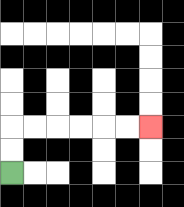{'start': '[0, 7]', 'end': '[6, 5]', 'path_directions': 'U,U,R,R,R,R,R,R', 'path_coordinates': '[[0, 7], [0, 6], [0, 5], [1, 5], [2, 5], [3, 5], [4, 5], [5, 5], [6, 5]]'}